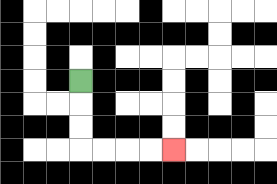{'start': '[3, 3]', 'end': '[7, 6]', 'path_directions': 'D,D,D,R,R,R,R', 'path_coordinates': '[[3, 3], [3, 4], [3, 5], [3, 6], [4, 6], [5, 6], [6, 6], [7, 6]]'}